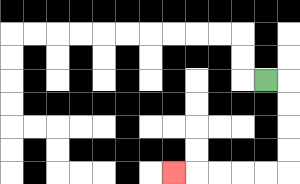{'start': '[11, 3]', 'end': '[7, 7]', 'path_directions': 'R,D,D,D,D,L,L,L,L,L', 'path_coordinates': '[[11, 3], [12, 3], [12, 4], [12, 5], [12, 6], [12, 7], [11, 7], [10, 7], [9, 7], [8, 7], [7, 7]]'}